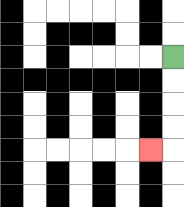{'start': '[7, 2]', 'end': '[6, 6]', 'path_directions': 'D,D,D,D,L', 'path_coordinates': '[[7, 2], [7, 3], [7, 4], [7, 5], [7, 6], [6, 6]]'}